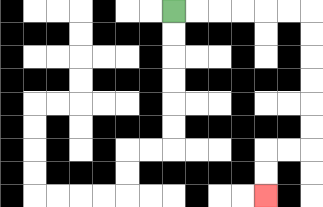{'start': '[7, 0]', 'end': '[11, 8]', 'path_directions': 'R,R,R,R,R,R,D,D,D,D,D,D,L,L,D,D', 'path_coordinates': '[[7, 0], [8, 0], [9, 0], [10, 0], [11, 0], [12, 0], [13, 0], [13, 1], [13, 2], [13, 3], [13, 4], [13, 5], [13, 6], [12, 6], [11, 6], [11, 7], [11, 8]]'}